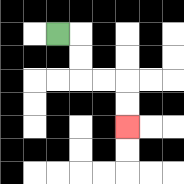{'start': '[2, 1]', 'end': '[5, 5]', 'path_directions': 'R,D,D,R,R,D,D', 'path_coordinates': '[[2, 1], [3, 1], [3, 2], [3, 3], [4, 3], [5, 3], [5, 4], [5, 5]]'}